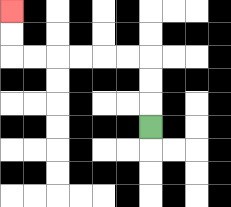{'start': '[6, 5]', 'end': '[0, 0]', 'path_directions': 'U,U,U,L,L,L,L,L,L,U,U', 'path_coordinates': '[[6, 5], [6, 4], [6, 3], [6, 2], [5, 2], [4, 2], [3, 2], [2, 2], [1, 2], [0, 2], [0, 1], [0, 0]]'}